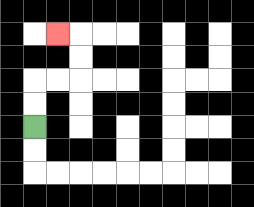{'start': '[1, 5]', 'end': '[2, 1]', 'path_directions': 'U,U,R,R,U,U,L', 'path_coordinates': '[[1, 5], [1, 4], [1, 3], [2, 3], [3, 3], [3, 2], [3, 1], [2, 1]]'}